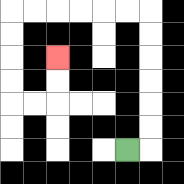{'start': '[5, 6]', 'end': '[2, 2]', 'path_directions': 'R,U,U,U,U,U,U,L,L,L,L,L,L,D,D,D,D,R,R,U,U', 'path_coordinates': '[[5, 6], [6, 6], [6, 5], [6, 4], [6, 3], [6, 2], [6, 1], [6, 0], [5, 0], [4, 0], [3, 0], [2, 0], [1, 0], [0, 0], [0, 1], [0, 2], [0, 3], [0, 4], [1, 4], [2, 4], [2, 3], [2, 2]]'}